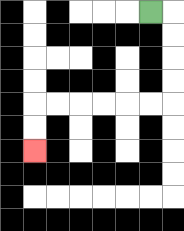{'start': '[6, 0]', 'end': '[1, 6]', 'path_directions': 'R,D,D,D,D,L,L,L,L,L,L,D,D', 'path_coordinates': '[[6, 0], [7, 0], [7, 1], [7, 2], [7, 3], [7, 4], [6, 4], [5, 4], [4, 4], [3, 4], [2, 4], [1, 4], [1, 5], [1, 6]]'}